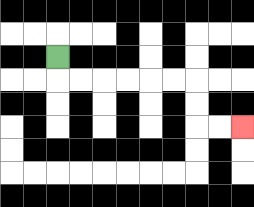{'start': '[2, 2]', 'end': '[10, 5]', 'path_directions': 'D,R,R,R,R,R,R,D,D,R,R', 'path_coordinates': '[[2, 2], [2, 3], [3, 3], [4, 3], [5, 3], [6, 3], [7, 3], [8, 3], [8, 4], [8, 5], [9, 5], [10, 5]]'}